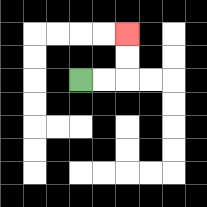{'start': '[3, 3]', 'end': '[5, 1]', 'path_directions': 'R,R,U,U', 'path_coordinates': '[[3, 3], [4, 3], [5, 3], [5, 2], [5, 1]]'}